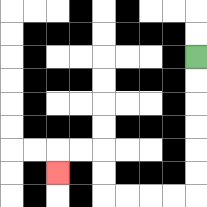{'start': '[8, 2]', 'end': '[2, 7]', 'path_directions': 'D,D,D,D,D,D,L,L,L,L,U,U,L,L,D', 'path_coordinates': '[[8, 2], [8, 3], [8, 4], [8, 5], [8, 6], [8, 7], [8, 8], [7, 8], [6, 8], [5, 8], [4, 8], [4, 7], [4, 6], [3, 6], [2, 6], [2, 7]]'}